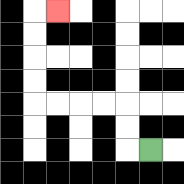{'start': '[6, 6]', 'end': '[2, 0]', 'path_directions': 'L,U,U,L,L,L,L,U,U,U,U,R', 'path_coordinates': '[[6, 6], [5, 6], [5, 5], [5, 4], [4, 4], [3, 4], [2, 4], [1, 4], [1, 3], [1, 2], [1, 1], [1, 0], [2, 0]]'}